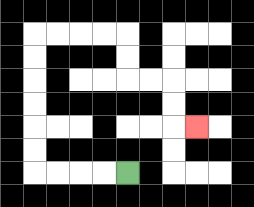{'start': '[5, 7]', 'end': '[8, 5]', 'path_directions': 'L,L,L,L,U,U,U,U,U,U,R,R,R,R,D,D,R,R,D,D,R', 'path_coordinates': '[[5, 7], [4, 7], [3, 7], [2, 7], [1, 7], [1, 6], [1, 5], [1, 4], [1, 3], [1, 2], [1, 1], [2, 1], [3, 1], [4, 1], [5, 1], [5, 2], [5, 3], [6, 3], [7, 3], [7, 4], [7, 5], [8, 5]]'}